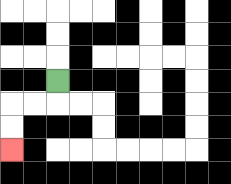{'start': '[2, 3]', 'end': '[0, 6]', 'path_directions': 'D,L,L,D,D', 'path_coordinates': '[[2, 3], [2, 4], [1, 4], [0, 4], [0, 5], [0, 6]]'}